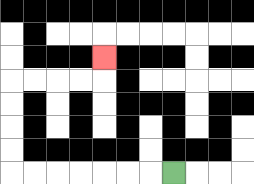{'start': '[7, 7]', 'end': '[4, 2]', 'path_directions': 'L,L,L,L,L,L,L,U,U,U,U,R,R,R,R,U', 'path_coordinates': '[[7, 7], [6, 7], [5, 7], [4, 7], [3, 7], [2, 7], [1, 7], [0, 7], [0, 6], [0, 5], [0, 4], [0, 3], [1, 3], [2, 3], [3, 3], [4, 3], [4, 2]]'}